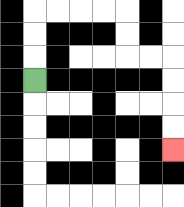{'start': '[1, 3]', 'end': '[7, 6]', 'path_directions': 'U,U,U,R,R,R,R,D,D,R,R,D,D,D,D', 'path_coordinates': '[[1, 3], [1, 2], [1, 1], [1, 0], [2, 0], [3, 0], [4, 0], [5, 0], [5, 1], [5, 2], [6, 2], [7, 2], [7, 3], [7, 4], [7, 5], [7, 6]]'}